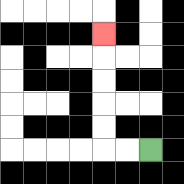{'start': '[6, 6]', 'end': '[4, 1]', 'path_directions': 'L,L,U,U,U,U,U', 'path_coordinates': '[[6, 6], [5, 6], [4, 6], [4, 5], [4, 4], [4, 3], [4, 2], [4, 1]]'}